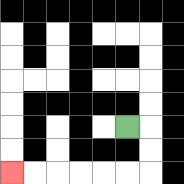{'start': '[5, 5]', 'end': '[0, 7]', 'path_directions': 'R,D,D,L,L,L,L,L,L', 'path_coordinates': '[[5, 5], [6, 5], [6, 6], [6, 7], [5, 7], [4, 7], [3, 7], [2, 7], [1, 7], [0, 7]]'}